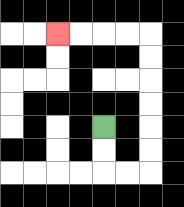{'start': '[4, 5]', 'end': '[2, 1]', 'path_directions': 'D,D,R,R,U,U,U,U,U,U,L,L,L,L', 'path_coordinates': '[[4, 5], [4, 6], [4, 7], [5, 7], [6, 7], [6, 6], [6, 5], [6, 4], [6, 3], [6, 2], [6, 1], [5, 1], [4, 1], [3, 1], [2, 1]]'}